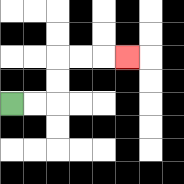{'start': '[0, 4]', 'end': '[5, 2]', 'path_directions': 'R,R,U,U,R,R,R', 'path_coordinates': '[[0, 4], [1, 4], [2, 4], [2, 3], [2, 2], [3, 2], [4, 2], [5, 2]]'}